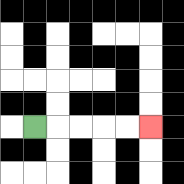{'start': '[1, 5]', 'end': '[6, 5]', 'path_directions': 'R,R,R,R,R', 'path_coordinates': '[[1, 5], [2, 5], [3, 5], [4, 5], [5, 5], [6, 5]]'}